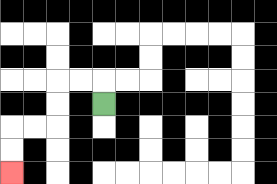{'start': '[4, 4]', 'end': '[0, 7]', 'path_directions': 'U,L,L,D,D,L,L,D,D', 'path_coordinates': '[[4, 4], [4, 3], [3, 3], [2, 3], [2, 4], [2, 5], [1, 5], [0, 5], [0, 6], [0, 7]]'}